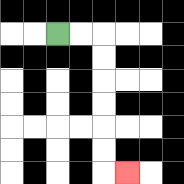{'start': '[2, 1]', 'end': '[5, 7]', 'path_directions': 'R,R,D,D,D,D,D,D,R', 'path_coordinates': '[[2, 1], [3, 1], [4, 1], [4, 2], [4, 3], [4, 4], [4, 5], [4, 6], [4, 7], [5, 7]]'}